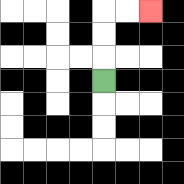{'start': '[4, 3]', 'end': '[6, 0]', 'path_directions': 'U,U,U,R,R', 'path_coordinates': '[[4, 3], [4, 2], [4, 1], [4, 0], [5, 0], [6, 0]]'}